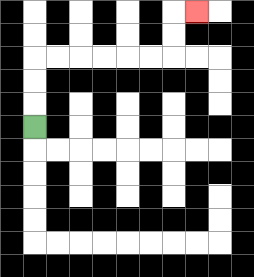{'start': '[1, 5]', 'end': '[8, 0]', 'path_directions': 'U,U,U,R,R,R,R,R,R,U,U,R', 'path_coordinates': '[[1, 5], [1, 4], [1, 3], [1, 2], [2, 2], [3, 2], [4, 2], [5, 2], [6, 2], [7, 2], [7, 1], [7, 0], [8, 0]]'}